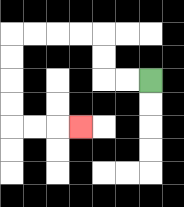{'start': '[6, 3]', 'end': '[3, 5]', 'path_directions': 'L,L,U,U,L,L,L,L,D,D,D,D,R,R,R', 'path_coordinates': '[[6, 3], [5, 3], [4, 3], [4, 2], [4, 1], [3, 1], [2, 1], [1, 1], [0, 1], [0, 2], [0, 3], [0, 4], [0, 5], [1, 5], [2, 5], [3, 5]]'}